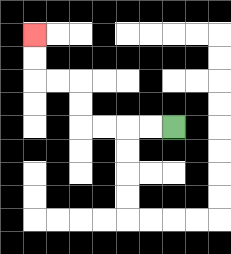{'start': '[7, 5]', 'end': '[1, 1]', 'path_directions': 'L,L,L,L,U,U,L,L,U,U', 'path_coordinates': '[[7, 5], [6, 5], [5, 5], [4, 5], [3, 5], [3, 4], [3, 3], [2, 3], [1, 3], [1, 2], [1, 1]]'}